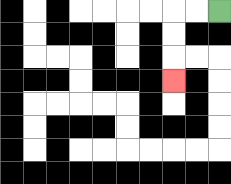{'start': '[9, 0]', 'end': '[7, 3]', 'path_directions': 'L,L,D,D,D', 'path_coordinates': '[[9, 0], [8, 0], [7, 0], [7, 1], [7, 2], [7, 3]]'}